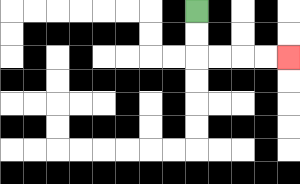{'start': '[8, 0]', 'end': '[12, 2]', 'path_directions': 'D,D,R,R,R,R', 'path_coordinates': '[[8, 0], [8, 1], [8, 2], [9, 2], [10, 2], [11, 2], [12, 2]]'}